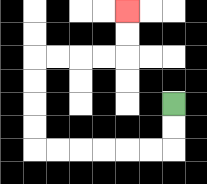{'start': '[7, 4]', 'end': '[5, 0]', 'path_directions': 'D,D,L,L,L,L,L,L,U,U,U,U,R,R,R,R,U,U', 'path_coordinates': '[[7, 4], [7, 5], [7, 6], [6, 6], [5, 6], [4, 6], [3, 6], [2, 6], [1, 6], [1, 5], [1, 4], [1, 3], [1, 2], [2, 2], [3, 2], [4, 2], [5, 2], [5, 1], [5, 0]]'}